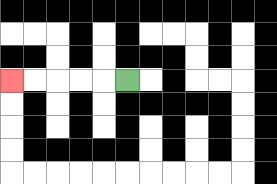{'start': '[5, 3]', 'end': '[0, 3]', 'path_directions': 'L,L,L,L,L', 'path_coordinates': '[[5, 3], [4, 3], [3, 3], [2, 3], [1, 3], [0, 3]]'}